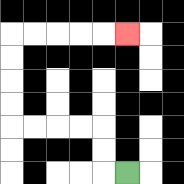{'start': '[5, 7]', 'end': '[5, 1]', 'path_directions': 'L,U,U,L,L,L,L,U,U,U,U,R,R,R,R,R', 'path_coordinates': '[[5, 7], [4, 7], [4, 6], [4, 5], [3, 5], [2, 5], [1, 5], [0, 5], [0, 4], [0, 3], [0, 2], [0, 1], [1, 1], [2, 1], [3, 1], [4, 1], [5, 1]]'}